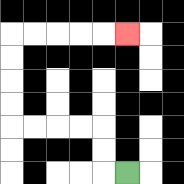{'start': '[5, 7]', 'end': '[5, 1]', 'path_directions': 'L,U,U,L,L,L,L,U,U,U,U,R,R,R,R,R', 'path_coordinates': '[[5, 7], [4, 7], [4, 6], [4, 5], [3, 5], [2, 5], [1, 5], [0, 5], [0, 4], [0, 3], [0, 2], [0, 1], [1, 1], [2, 1], [3, 1], [4, 1], [5, 1]]'}